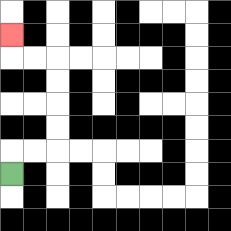{'start': '[0, 7]', 'end': '[0, 1]', 'path_directions': 'U,R,R,U,U,U,U,L,L,U', 'path_coordinates': '[[0, 7], [0, 6], [1, 6], [2, 6], [2, 5], [2, 4], [2, 3], [2, 2], [1, 2], [0, 2], [0, 1]]'}